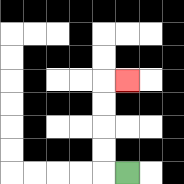{'start': '[5, 7]', 'end': '[5, 3]', 'path_directions': 'L,U,U,U,U,R', 'path_coordinates': '[[5, 7], [4, 7], [4, 6], [4, 5], [4, 4], [4, 3], [5, 3]]'}